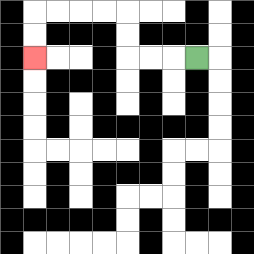{'start': '[8, 2]', 'end': '[1, 2]', 'path_directions': 'L,L,L,U,U,L,L,L,L,D,D', 'path_coordinates': '[[8, 2], [7, 2], [6, 2], [5, 2], [5, 1], [5, 0], [4, 0], [3, 0], [2, 0], [1, 0], [1, 1], [1, 2]]'}